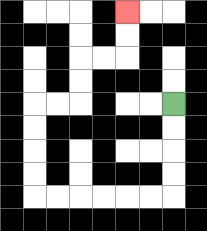{'start': '[7, 4]', 'end': '[5, 0]', 'path_directions': 'D,D,D,D,L,L,L,L,L,L,U,U,U,U,R,R,U,U,R,R,U,U', 'path_coordinates': '[[7, 4], [7, 5], [7, 6], [7, 7], [7, 8], [6, 8], [5, 8], [4, 8], [3, 8], [2, 8], [1, 8], [1, 7], [1, 6], [1, 5], [1, 4], [2, 4], [3, 4], [3, 3], [3, 2], [4, 2], [5, 2], [5, 1], [5, 0]]'}